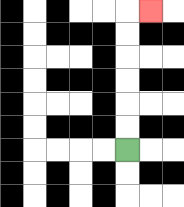{'start': '[5, 6]', 'end': '[6, 0]', 'path_directions': 'U,U,U,U,U,U,R', 'path_coordinates': '[[5, 6], [5, 5], [5, 4], [5, 3], [5, 2], [5, 1], [5, 0], [6, 0]]'}